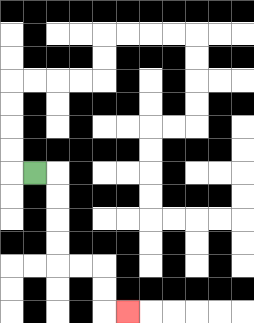{'start': '[1, 7]', 'end': '[5, 13]', 'path_directions': 'R,D,D,D,D,R,R,D,D,R', 'path_coordinates': '[[1, 7], [2, 7], [2, 8], [2, 9], [2, 10], [2, 11], [3, 11], [4, 11], [4, 12], [4, 13], [5, 13]]'}